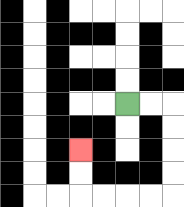{'start': '[5, 4]', 'end': '[3, 6]', 'path_directions': 'R,R,D,D,D,D,L,L,L,L,U,U', 'path_coordinates': '[[5, 4], [6, 4], [7, 4], [7, 5], [7, 6], [7, 7], [7, 8], [6, 8], [5, 8], [4, 8], [3, 8], [3, 7], [3, 6]]'}